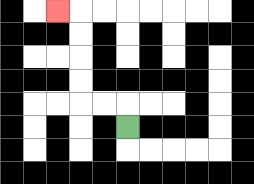{'start': '[5, 5]', 'end': '[2, 0]', 'path_directions': 'U,L,L,U,U,U,U,L', 'path_coordinates': '[[5, 5], [5, 4], [4, 4], [3, 4], [3, 3], [3, 2], [3, 1], [3, 0], [2, 0]]'}